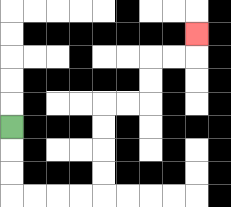{'start': '[0, 5]', 'end': '[8, 1]', 'path_directions': 'D,D,D,R,R,R,R,U,U,U,U,R,R,U,U,R,R,U', 'path_coordinates': '[[0, 5], [0, 6], [0, 7], [0, 8], [1, 8], [2, 8], [3, 8], [4, 8], [4, 7], [4, 6], [4, 5], [4, 4], [5, 4], [6, 4], [6, 3], [6, 2], [7, 2], [8, 2], [8, 1]]'}